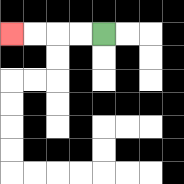{'start': '[4, 1]', 'end': '[0, 1]', 'path_directions': 'L,L,L,L', 'path_coordinates': '[[4, 1], [3, 1], [2, 1], [1, 1], [0, 1]]'}